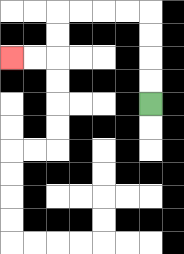{'start': '[6, 4]', 'end': '[0, 2]', 'path_directions': 'U,U,U,U,L,L,L,L,D,D,L,L', 'path_coordinates': '[[6, 4], [6, 3], [6, 2], [6, 1], [6, 0], [5, 0], [4, 0], [3, 0], [2, 0], [2, 1], [2, 2], [1, 2], [0, 2]]'}